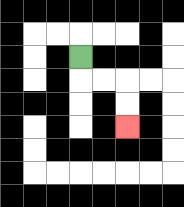{'start': '[3, 2]', 'end': '[5, 5]', 'path_directions': 'D,R,R,D,D', 'path_coordinates': '[[3, 2], [3, 3], [4, 3], [5, 3], [5, 4], [5, 5]]'}